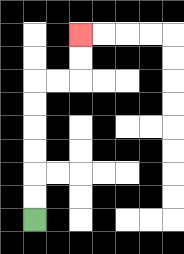{'start': '[1, 9]', 'end': '[3, 1]', 'path_directions': 'U,U,U,U,U,U,R,R,U,U', 'path_coordinates': '[[1, 9], [1, 8], [1, 7], [1, 6], [1, 5], [1, 4], [1, 3], [2, 3], [3, 3], [3, 2], [3, 1]]'}